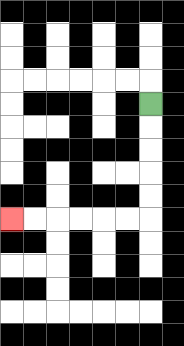{'start': '[6, 4]', 'end': '[0, 9]', 'path_directions': 'D,D,D,D,D,L,L,L,L,L,L', 'path_coordinates': '[[6, 4], [6, 5], [6, 6], [6, 7], [6, 8], [6, 9], [5, 9], [4, 9], [3, 9], [2, 9], [1, 9], [0, 9]]'}